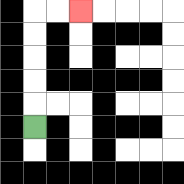{'start': '[1, 5]', 'end': '[3, 0]', 'path_directions': 'U,U,U,U,U,R,R', 'path_coordinates': '[[1, 5], [1, 4], [1, 3], [1, 2], [1, 1], [1, 0], [2, 0], [3, 0]]'}